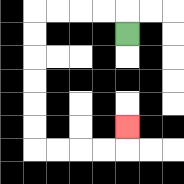{'start': '[5, 1]', 'end': '[5, 5]', 'path_directions': 'U,L,L,L,L,D,D,D,D,D,D,R,R,R,R,U', 'path_coordinates': '[[5, 1], [5, 0], [4, 0], [3, 0], [2, 0], [1, 0], [1, 1], [1, 2], [1, 3], [1, 4], [1, 5], [1, 6], [2, 6], [3, 6], [4, 6], [5, 6], [5, 5]]'}